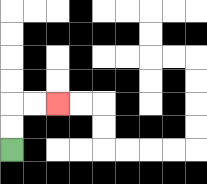{'start': '[0, 6]', 'end': '[2, 4]', 'path_directions': 'U,U,R,R', 'path_coordinates': '[[0, 6], [0, 5], [0, 4], [1, 4], [2, 4]]'}